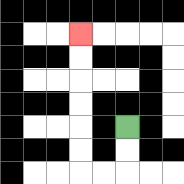{'start': '[5, 5]', 'end': '[3, 1]', 'path_directions': 'D,D,L,L,U,U,U,U,U,U', 'path_coordinates': '[[5, 5], [5, 6], [5, 7], [4, 7], [3, 7], [3, 6], [3, 5], [3, 4], [3, 3], [3, 2], [3, 1]]'}